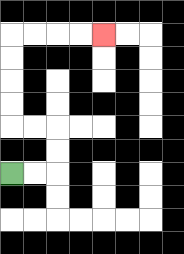{'start': '[0, 7]', 'end': '[4, 1]', 'path_directions': 'R,R,U,U,L,L,U,U,U,U,R,R,R,R', 'path_coordinates': '[[0, 7], [1, 7], [2, 7], [2, 6], [2, 5], [1, 5], [0, 5], [0, 4], [0, 3], [0, 2], [0, 1], [1, 1], [2, 1], [3, 1], [4, 1]]'}